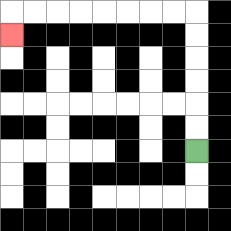{'start': '[8, 6]', 'end': '[0, 1]', 'path_directions': 'U,U,U,U,U,U,L,L,L,L,L,L,L,L,D', 'path_coordinates': '[[8, 6], [8, 5], [8, 4], [8, 3], [8, 2], [8, 1], [8, 0], [7, 0], [6, 0], [5, 0], [4, 0], [3, 0], [2, 0], [1, 0], [0, 0], [0, 1]]'}